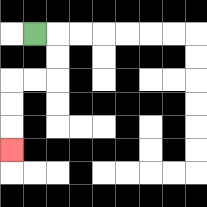{'start': '[1, 1]', 'end': '[0, 6]', 'path_directions': 'R,D,D,L,L,D,D,D', 'path_coordinates': '[[1, 1], [2, 1], [2, 2], [2, 3], [1, 3], [0, 3], [0, 4], [0, 5], [0, 6]]'}